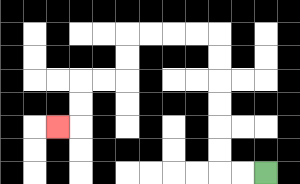{'start': '[11, 7]', 'end': '[2, 5]', 'path_directions': 'L,L,U,U,U,U,U,U,L,L,L,L,D,D,L,L,D,D,L', 'path_coordinates': '[[11, 7], [10, 7], [9, 7], [9, 6], [9, 5], [9, 4], [9, 3], [9, 2], [9, 1], [8, 1], [7, 1], [6, 1], [5, 1], [5, 2], [5, 3], [4, 3], [3, 3], [3, 4], [3, 5], [2, 5]]'}